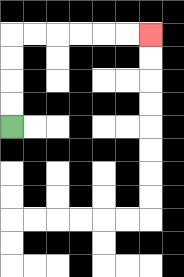{'start': '[0, 5]', 'end': '[6, 1]', 'path_directions': 'U,U,U,U,R,R,R,R,R,R', 'path_coordinates': '[[0, 5], [0, 4], [0, 3], [0, 2], [0, 1], [1, 1], [2, 1], [3, 1], [4, 1], [5, 1], [6, 1]]'}